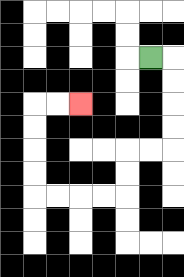{'start': '[6, 2]', 'end': '[3, 4]', 'path_directions': 'R,D,D,D,D,L,L,D,D,L,L,L,L,U,U,U,U,R,R', 'path_coordinates': '[[6, 2], [7, 2], [7, 3], [7, 4], [7, 5], [7, 6], [6, 6], [5, 6], [5, 7], [5, 8], [4, 8], [3, 8], [2, 8], [1, 8], [1, 7], [1, 6], [1, 5], [1, 4], [2, 4], [3, 4]]'}